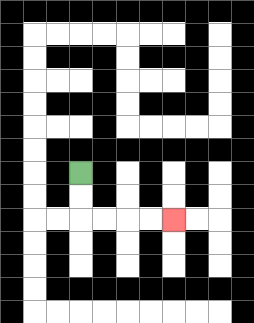{'start': '[3, 7]', 'end': '[7, 9]', 'path_directions': 'D,D,R,R,R,R', 'path_coordinates': '[[3, 7], [3, 8], [3, 9], [4, 9], [5, 9], [6, 9], [7, 9]]'}